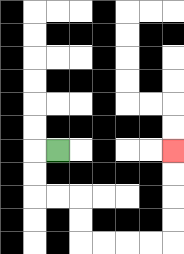{'start': '[2, 6]', 'end': '[7, 6]', 'path_directions': 'L,D,D,R,R,D,D,R,R,R,R,U,U,U,U', 'path_coordinates': '[[2, 6], [1, 6], [1, 7], [1, 8], [2, 8], [3, 8], [3, 9], [3, 10], [4, 10], [5, 10], [6, 10], [7, 10], [7, 9], [7, 8], [7, 7], [7, 6]]'}